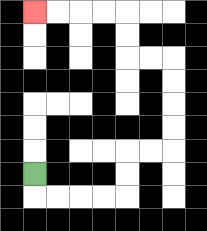{'start': '[1, 7]', 'end': '[1, 0]', 'path_directions': 'D,R,R,R,R,U,U,R,R,U,U,U,U,L,L,U,U,L,L,L,L', 'path_coordinates': '[[1, 7], [1, 8], [2, 8], [3, 8], [4, 8], [5, 8], [5, 7], [5, 6], [6, 6], [7, 6], [7, 5], [7, 4], [7, 3], [7, 2], [6, 2], [5, 2], [5, 1], [5, 0], [4, 0], [3, 0], [2, 0], [1, 0]]'}